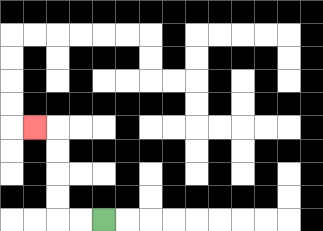{'start': '[4, 9]', 'end': '[1, 5]', 'path_directions': 'L,L,U,U,U,U,L', 'path_coordinates': '[[4, 9], [3, 9], [2, 9], [2, 8], [2, 7], [2, 6], [2, 5], [1, 5]]'}